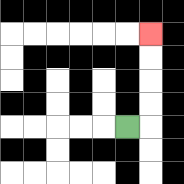{'start': '[5, 5]', 'end': '[6, 1]', 'path_directions': 'R,U,U,U,U', 'path_coordinates': '[[5, 5], [6, 5], [6, 4], [6, 3], [6, 2], [6, 1]]'}